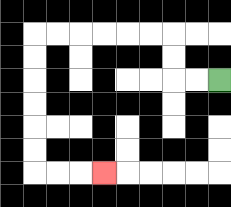{'start': '[9, 3]', 'end': '[4, 7]', 'path_directions': 'L,L,U,U,L,L,L,L,L,L,D,D,D,D,D,D,R,R,R', 'path_coordinates': '[[9, 3], [8, 3], [7, 3], [7, 2], [7, 1], [6, 1], [5, 1], [4, 1], [3, 1], [2, 1], [1, 1], [1, 2], [1, 3], [1, 4], [1, 5], [1, 6], [1, 7], [2, 7], [3, 7], [4, 7]]'}